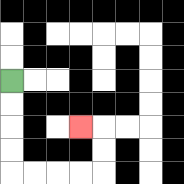{'start': '[0, 3]', 'end': '[3, 5]', 'path_directions': 'D,D,D,D,R,R,R,R,U,U,L', 'path_coordinates': '[[0, 3], [0, 4], [0, 5], [0, 6], [0, 7], [1, 7], [2, 7], [3, 7], [4, 7], [4, 6], [4, 5], [3, 5]]'}